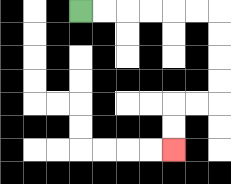{'start': '[3, 0]', 'end': '[7, 6]', 'path_directions': 'R,R,R,R,R,R,D,D,D,D,L,L,D,D', 'path_coordinates': '[[3, 0], [4, 0], [5, 0], [6, 0], [7, 0], [8, 0], [9, 0], [9, 1], [9, 2], [9, 3], [9, 4], [8, 4], [7, 4], [7, 5], [7, 6]]'}